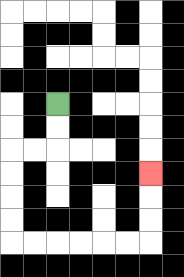{'start': '[2, 4]', 'end': '[6, 7]', 'path_directions': 'D,D,L,L,D,D,D,D,R,R,R,R,R,R,U,U,U', 'path_coordinates': '[[2, 4], [2, 5], [2, 6], [1, 6], [0, 6], [0, 7], [0, 8], [0, 9], [0, 10], [1, 10], [2, 10], [3, 10], [4, 10], [5, 10], [6, 10], [6, 9], [6, 8], [6, 7]]'}